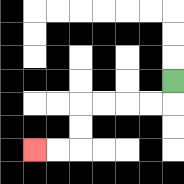{'start': '[7, 3]', 'end': '[1, 6]', 'path_directions': 'D,L,L,L,L,D,D,L,L', 'path_coordinates': '[[7, 3], [7, 4], [6, 4], [5, 4], [4, 4], [3, 4], [3, 5], [3, 6], [2, 6], [1, 6]]'}